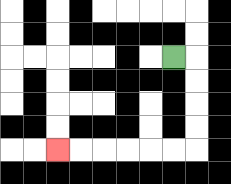{'start': '[7, 2]', 'end': '[2, 6]', 'path_directions': 'R,D,D,D,D,L,L,L,L,L,L', 'path_coordinates': '[[7, 2], [8, 2], [8, 3], [8, 4], [8, 5], [8, 6], [7, 6], [6, 6], [5, 6], [4, 6], [3, 6], [2, 6]]'}